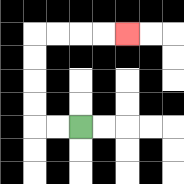{'start': '[3, 5]', 'end': '[5, 1]', 'path_directions': 'L,L,U,U,U,U,R,R,R,R', 'path_coordinates': '[[3, 5], [2, 5], [1, 5], [1, 4], [1, 3], [1, 2], [1, 1], [2, 1], [3, 1], [4, 1], [5, 1]]'}